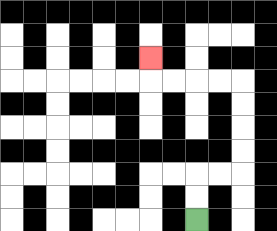{'start': '[8, 9]', 'end': '[6, 2]', 'path_directions': 'U,U,R,R,U,U,U,U,L,L,L,L,U', 'path_coordinates': '[[8, 9], [8, 8], [8, 7], [9, 7], [10, 7], [10, 6], [10, 5], [10, 4], [10, 3], [9, 3], [8, 3], [7, 3], [6, 3], [6, 2]]'}